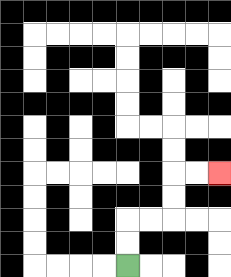{'start': '[5, 11]', 'end': '[9, 7]', 'path_directions': 'U,U,R,R,U,U,R,R', 'path_coordinates': '[[5, 11], [5, 10], [5, 9], [6, 9], [7, 9], [7, 8], [7, 7], [8, 7], [9, 7]]'}